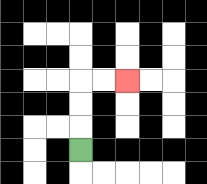{'start': '[3, 6]', 'end': '[5, 3]', 'path_directions': 'U,U,U,R,R', 'path_coordinates': '[[3, 6], [3, 5], [3, 4], [3, 3], [4, 3], [5, 3]]'}